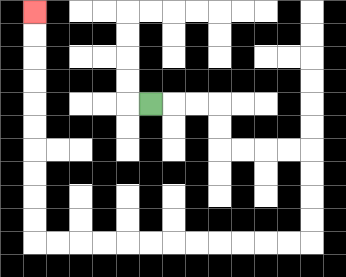{'start': '[6, 4]', 'end': '[1, 0]', 'path_directions': 'R,R,R,D,D,R,R,R,R,D,D,D,D,L,L,L,L,L,L,L,L,L,L,L,L,U,U,U,U,U,U,U,U,U,U', 'path_coordinates': '[[6, 4], [7, 4], [8, 4], [9, 4], [9, 5], [9, 6], [10, 6], [11, 6], [12, 6], [13, 6], [13, 7], [13, 8], [13, 9], [13, 10], [12, 10], [11, 10], [10, 10], [9, 10], [8, 10], [7, 10], [6, 10], [5, 10], [4, 10], [3, 10], [2, 10], [1, 10], [1, 9], [1, 8], [1, 7], [1, 6], [1, 5], [1, 4], [1, 3], [1, 2], [1, 1], [1, 0]]'}